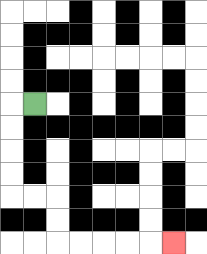{'start': '[1, 4]', 'end': '[7, 10]', 'path_directions': 'L,D,D,D,D,R,R,D,D,R,R,R,R,R', 'path_coordinates': '[[1, 4], [0, 4], [0, 5], [0, 6], [0, 7], [0, 8], [1, 8], [2, 8], [2, 9], [2, 10], [3, 10], [4, 10], [5, 10], [6, 10], [7, 10]]'}